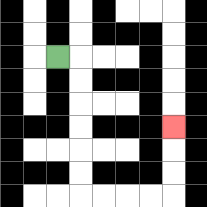{'start': '[2, 2]', 'end': '[7, 5]', 'path_directions': 'R,D,D,D,D,D,D,R,R,R,R,U,U,U', 'path_coordinates': '[[2, 2], [3, 2], [3, 3], [3, 4], [3, 5], [3, 6], [3, 7], [3, 8], [4, 8], [5, 8], [6, 8], [7, 8], [7, 7], [7, 6], [7, 5]]'}